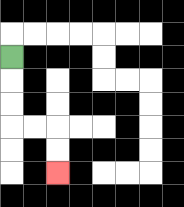{'start': '[0, 2]', 'end': '[2, 7]', 'path_directions': 'D,D,D,R,R,D,D', 'path_coordinates': '[[0, 2], [0, 3], [0, 4], [0, 5], [1, 5], [2, 5], [2, 6], [2, 7]]'}